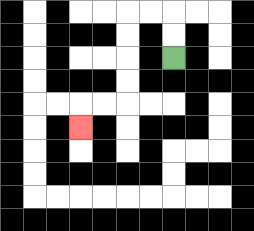{'start': '[7, 2]', 'end': '[3, 5]', 'path_directions': 'U,U,L,L,D,D,D,D,L,L,D', 'path_coordinates': '[[7, 2], [7, 1], [7, 0], [6, 0], [5, 0], [5, 1], [5, 2], [5, 3], [5, 4], [4, 4], [3, 4], [3, 5]]'}